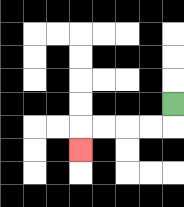{'start': '[7, 4]', 'end': '[3, 6]', 'path_directions': 'D,L,L,L,L,D', 'path_coordinates': '[[7, 4], [7, 5], [6, 5], [5, 5], [4, 5], [3, 5], [3, 6]]'}